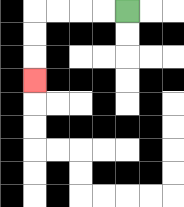{'start': '[5, 0]', 'end': '[1, 3]', 'path_directions': 'L,L,L,L,D,D,D', 'path_coordinates': '[[5, 0], [4, 0], [3, 0], [2, 0], [1, 0], [1, 1], [1, 2], [1, 3]]'}